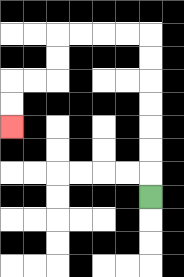{'start': '[6, 8]', 'end': '[0, 5]', 'path_directions': 'U,U,U,U,U,U,U,L,L,L,L,D,D,L,L,D,D', 'path_coordinates': '[[6, 8], [6, 7], [6, 6], [6, 5], [6, 4], [6, 3], [6, 2], [6, 1], [5, 1], [4, 1], [3, 1], [2, 1], [2, 2], [2, 3], [1, 3], [0, 3], [0, 4], [0, 5]]'}